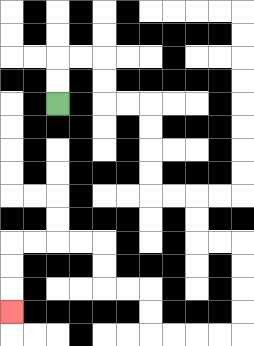{'start': '[2, 4]', 'end': '[0, 13]', 'path_directions': 'U,U,R,R,D,D,R,R,D,D,D,D,R,R,D,D,R,R,D,D,D,D,L,L,L,L,U,U,L,L,U,U,L,L,L,L,D,D,D', 'path_coordinates': '[[2, 4], [2, 3], [2, 2], [3, 2], [4, 2], [4, 3], [4, 4], [5, 4], [6, 4], [6, 5], [6, 6], [6, 7], [6, 8], [7, 8], [8, 8], [8, 9], [8, 10], [9, 10], [10, 10], [10, 11], [10, 12], [10, 13], [10, 14], [9, 14], [8, 14], [7, 14], [6, 14], [6, 13], [6, 12], [5, 12], [4, 12], [4, 11], [4, 10], [3, 10], [2, 10], [1, 10], [0, 10], [0, 11], [0, 12], [0, 13]]'}